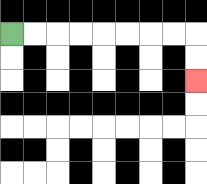{'start': '[0, 1]', 'end': '[8, 3]', 'path_directions': 'R,R,R,R,R,R,R,R,D,D', 'path_coordinates': '[[0, 1], [1, 1], [2, 1], [3, 1], [4, 1], [5, 1], [6, 1], [7, 1], [8, 1], [8, 2], [8, 3]]'}